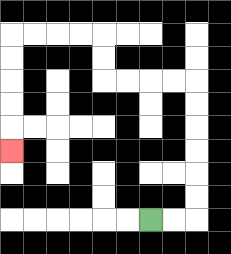{'start': '[6, 9]', 'end': '[0, 6]', 'path_directions': 'R,R,U,U,U,U,U,U,L,L,L,L,U,U,L,L,L,L,D,D,D,D,D', 'path_coordinates': '[[6, 9], [7, 9], [8, 9], [8, 8], [8, 7], [8, 6], [8, 5], [8, 4], [8, 3], [7, 3], [6, 3], [5, 3], [4, 3], [4, 2], [4, 1], [3, 1], [2, 1], [1, 1], [0, 1], [0, 2], [0, 3], [0, 4], [0, 5], [0, 6]]'}